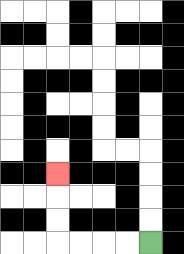{'start': '[6, 10]', 'end': '[2, 7]', 'path_directions': 'L,L,L,L,U,U,U', 'path_coordinates': '[[6, 10], [5, 10], [4, 10], [3, 10], [2, 10], [2, 9], [2, 8], [2, 7]]'}